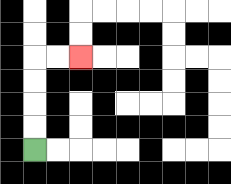{'start': '[1, 6]', 'end': '[3, 2]', 'path_directions': 'U,U,U,U,R,R', 'path_coordinates': '[[1, 6], [1, 5], [1, 4], [1, 3], [1, 2], [2, 2], [3, 2]]'}